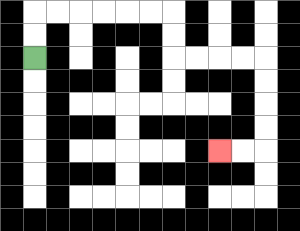{'start': '[1, 2]', 'end': '[9, 6]', 'path_directions': 'U,U,R,R,R,R,R,R,D,D,R,R,R,R,D,D,D,D,L,L', 'path_coordinates': '[[1, 2], [1, 1], [1, 0], [2, 0], [3, 0], [4, 0], [5, 0], [6, 0], [7, 0], [7, 1], [7, 2], [8, 2], [9, 2], [10, 2], [11, 2], [11, 3], [11, 4], [11, 5], [11, 6], [10, 6], [9, 6]]'}